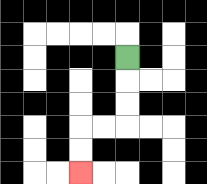{'start': '[5, 2]', 'end': '[3, 7]', 'path_directions': 'D,D,D,L,L,D,D', 'path_coordinates': '[[5, 2], [5, 3], [5, 4], [5, 5], [4, 5], [3, 5], [3, 6], [3, 7]]'}